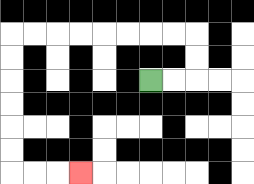{'start': '[6, 3]', 'end': '[3, 7]', 'path_directions': 'R,R,U,U,L,L,L,L,L,L,L,L,D,D,D,D,D,D,R,R,R', 'path_coordinates': '[[6, 3], [7, 3], [8, 3], [8, 2], [8, 1], [7, 1], [6, 1], [5, 1], [4, 1], [3, 1], [2, 1], [1, 1], [0, 1], [0, 2], [0, 3], [0, 4], [0, 5], [0, 6], [0, 7], [1, 7], [2, 7], [3, 7]]'}